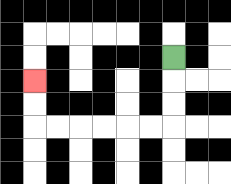{'start': '[7, 2]', 'end': '[1, 3]', 'path_directions': 'D,D,D,L,L,L,L,L,L,U,U', 'path_coordinates': '[[7, 2], [7, 3], [7, 4], [7, 5], [6, 5], [5, 5], [4, 5], [3, 5], [2, 5], [1, 5], [1, 4], [1, 3]]'}